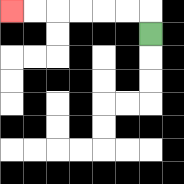{'start': '[6, 1]', 'end': '[0, 0]', 'path_directions': 'U,L,L,L,L,L,L', 'path_coordinates': '[[6, 1], [6, 0], [5, 0], [4, 0], [3, 0], [2, 0], [1, 0], [0, 0]]'}